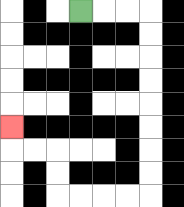{'start': '[3, 0]', 'end': '[0, 5]', 'path_directions': 'R,R,R,D,D,D,D,D,D,D,D,L,L,L,L,U,U,L,L,U', 'path_coordinates': '[[3, 0], [4, 0], [5, 0], [6, 0], [6, 1], [6, 2], [6, 3], [6, 4], [6, 5], [6, 6], [6, 7], [6, 8], [5, 8], [4, 8], [3, 8], [2, 8], [2, 7], [2, 6], [1, 6], [0, 6], [0, 5]]'}